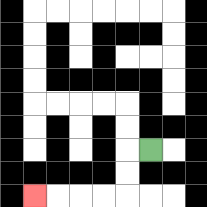{'start': '[6, 6]', 'end': '[1, 8]', 'path_directions': 'L,D,D,L,L,L,L', 'path_coordinates': '[[6, 6], [5, 6], [5, 7], [5, 8], [4, 8], [3, 8], [2, 8], [1, 8]]'}